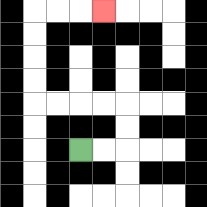{'start': '[3, 6]', 'end': '[4, 0]', 'path_directions': 'R,R,U,U,L,L,L,L,U,U,U,U,R,R,R', 'path_coordinates': '[[3, 6], [4, 6], [5, 6], [5, 5], [5, 4], [4, 4], [3, 4], [2, 4], [1, 4], [1, 3], [1, 2], [1, 1], [1, 0], [2, 0], [3, 0], [4, 0]]'}